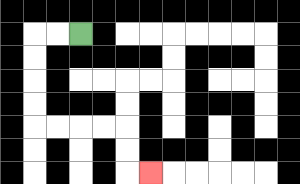{'start': '[3, 1]', 'end': '[6, 7]', 'path_directions': 'L,L,D,D,D,D,R,R,R,R,D,D,R', 'path_coordinates': '[[3, 1], [2, 1], [1, 1], [1, 2], [1, 3], [1, 4], [1, 5], [2, 5], [3, 5], [4, 5], [5, 5], [5, 6], [5, 7], [6, 7]]'}